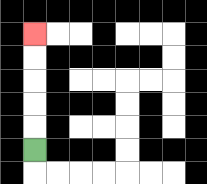{'start': '[1, 6]', 'end': '[1, 1]', 'path_directions': 'U,U,U,U,U', 'path_coordinates': '[[1, 6], [1, 5], [1, 4], [1, 3], [1, 2], [1, 1]]'}